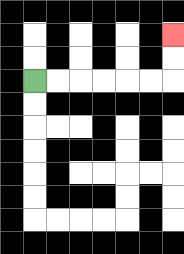{'start': '[1, 3]', 'end': '[7, 1]', 'path_directions': 'R,R,R,R,R,R,U,U', 'path_coordinates': '[[1, 3], [2, 3], [3, 3], [4, 3], [5, 3], [6, 3], [7, 3], [7, 2], [7, 1]]'}